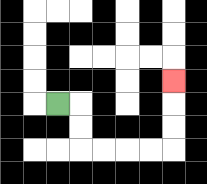{'start': '[2, 4]', 'end': '[7, 3]', 'path_directions': 'R,D,D,R,R,R,R,U,U,U', 'path_coordinates': '[[2, 4], [3, 4], [3, 5], [3, 6], [4, 6], [5, 6], [6, 6], [7, 6], [7, 5], [7, 4], [7, 3]]'}